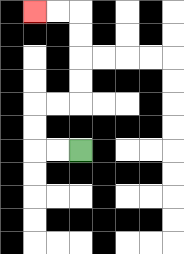{'start': '[3, 6]', 'end': '[1, 0]', 'path_directions': 'L,L,U,U,R,R,U,U,U,U,L,L', 'path_coordinates': '[[3, 6], [2, 6], [1, 6], [1, 5], [1, 4], [2, 4], [3, 4], [3, 3], [3, 2], [3, 1], [3, 0], [2, 0], [1, 0]]'}